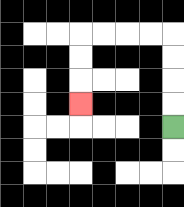{'start': '[7, 5]', 'end': '[3, 4]', 'path_directions': 'U,U,U,U,L,L,L,L,D,D,D', 'path_coordinates': '[[7, 5], [7, 4], [7, 3], [7, 2], [7, 1], [6, 1], [5, 1], [4, 1], [3, 1], [3, 2], [3, 3], [3, 4]]'}